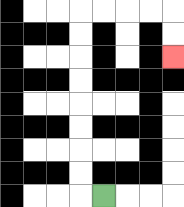{'start': '[4, 8]', 'end': '[7, 2]', 'path_directions': 'L,U,U,U,U,U,U,U,U,R,R,R,R,D,D', 'path_coordinates': '[[4, 8], [3, 8], [3, 7], [3, 6], [3, 5], [3, 4], [3, 3], [3, 2], [3, 1], [3, 0], [4, 0], [5, 0], [6, 0], [7, 0], [7, 1], [7, 2]]'}